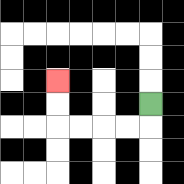{'start': '[6, 4]', 'end': '[2, 3]', 'path_directions': 'D,L,L,L,L,U,U', 'path_coordinates': '[[6, 4], [6, 5], [5, 5], [4, 5], [3, 5], [2, 5], [2, 4], [2, 3]]'}